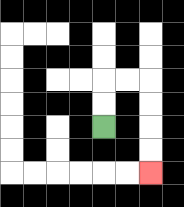{'start': '[4, 5]', 'end': '[6, 7]', 'path_directions': 'U,U,R,R,D,D,D,D', 'path_coordinates': '[[4, 5], [4, 4], [4, 3], [5, 3], [6, 3], [6, 4], [6, 5], [6, 6], [6, 7]]'}